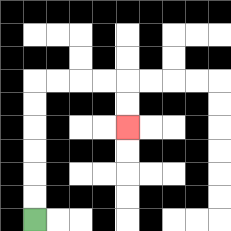{'start': '[1, 9]', 'end': '[5, 5]', 'path_directions': 'U,U,U,U,U,U,R,R,R,R,D,D', 'path_coordinates': '[[1, 9], [1, 8], [1, 7], [1, 6], [1, 5], [1, 4], [1, 3], [2, 3], [3, 3], [4, 3], [5, 3], [5, 4], [5, 5]]'}